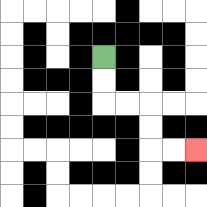{'start': '[4, 2]', 'end': '[8, 6]', 'path_directions': 'D,D,R,R,D,D,R,R', 'path_coordinates': '[[4, 2], [4, 3], [4, 4], [5, 4], [6, 4], [6, 5], [6, 6], [7, 6], [8, 6]]'}